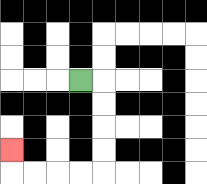{'start': '[3, 3]', 'end': '[0, 6]', 'path_directions': 'R,D,D,D,D,L,L,L,L,U', 'path_coordinates': '[[3, 3], [4, 3], [4, 4], [4, 5], [4, 6], [4, 7], [3, 7], [2, 7], [1, 7], [0, 7], [0, 6]]'}